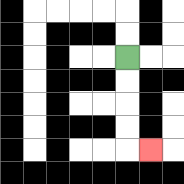{'start': '[5, 2]', 'end': '[6, 6]', 'path_directions': 'D,D,D,D,R', 'path_coordinates': '[[5, 2], [5, 3], [5, 4], [5, 5], [5, 6], [6, 6]]'}